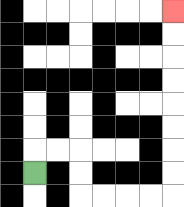{'start': '[1, 7]', 'end': '[7, 0]', 'path_directions': 'U,R,R,D,D,R,R,R,R,U,U,U,U,U,U,U,U', 'path_coordinates': '[[1, 7], [1, 6], [2, 6], [3, 6], [3, 7], [3, 8], [4, 8], [5, 8], [6, 8], [7, 8], [7, 7], [7, 6], [7, 5], [7, 4], [7, 3], [7, 2], [7, 1], [7, 0]]'}